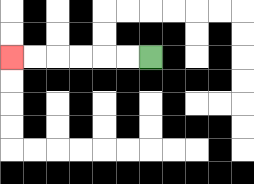{'start': '[6, 2]', 'end': '[0, 2]', 'path_directions': 'L,L,L,L,L,L', 'path_coordinates': '[[6, 2], [5, 2], [4, 2], [3, 2], [2, 2], [1, 2], [0, 2]]'}